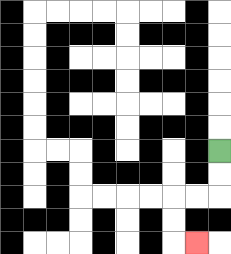{'start': '[9, 6]', 'end': '[8, 10]', 'path_directions': 'D,D,L,L,D,D,R', 'path_coordinates': '[[9, 6], [9, 7], [9, 8], [8, 8], [7, 8], [7, 9], [7, 10], [8, 10]]'}